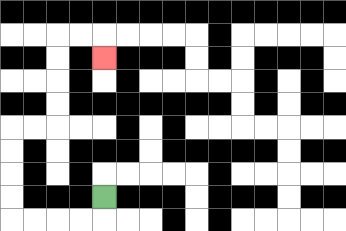{'start': '[4, 8]', 'end': '[4, 2]', 'path_directions': 'D,L,L,L,L,U,U,U,U,R,R,U,U,U,U,R,R,D', 'path_coordinates': '[[4, 8], [4, 9], [3, 9], [2, 9], [1, 9], [0, 9], [0, 8], [0, 7], [0, 6], [0, 5], [1, 5], [2, 5], [2, 4], [2, 3], [2, 2], [2, 1], [3, 1], [4, 1], [4, 2]]'}